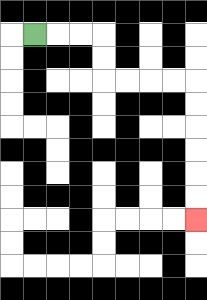{'start': '[1, 1]', 'end': '[8, 9]', 'path_directions': 'R,R,R,D,D,R,R,R,R,D,D,D,D,D,D', 'path_coordinates': '[[1, 1], [2, 1], [3, 1], [4, 1], [4, 2], [4, 3], [5, 3], [6, 3], [7, 3], [8, 3], [8, 4], [8, 5], [8, 6], [8, 7], [8, 8], [8, 9]]'}